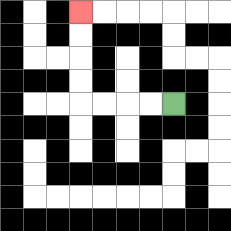{'start': '[7, 4]', 'end': '[3, 0]', 'path_directions': 'L,L,L,L,U,U,U,U', 'path_coordinates': '[[7, 4], [6, 4], [5, 4], [4, 4], [3, 4], [3, 3], [3, 2], [3, 1], [3, 0]]'}